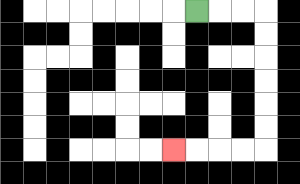{'start': '[8, 0]', 'end': '[7, 6]', 'path_directions': 'R,R,R,D,D,D,D,D,D,L,L,L,L', 'path_coordinates': '[[8, 0], [9, 0], [10, 0], [11, 0], [11, 1], [11, 2], [11, 3], [11, 4], [11, 5], [11, 6], [10, 6], [9, 6], [8, 6], [7, 6]]'}